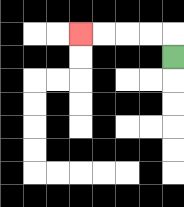{'start': '[7, 2]', 'end': '[3, 1]', 'path_directions': 'U,L,L,L,L', 'path_coordinates': '[[7, 2], [7, 1], [6, 1], [5, 1], [4, 1], [3, 1]]'}